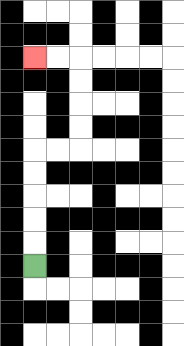{'start': '[1, 11]', 'end': '[1, 2]', 'path_directions': 'U,U,U,U,U,R,R,U,U,U,U,L,L', 'path_coordinates': '[[1, 11], [1, 10], [1, 9], [1, 8], [1, 7], [1, 6], [2, 6], [3, 6], [3, 5], [3, 4], [3, 3], [3, 2], [2, 2], [1, 2]]'}